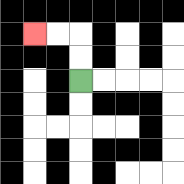{'start': '[3, 3]', 'end': '[1, 1]', 'path_directions': 'U,U,L,L', 'path_coordinates': '[[3, 3], [3, 2], [3, 1], [2, 1], [1, 1]]'}